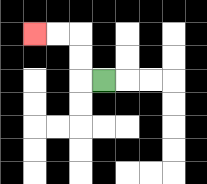{'start': '[4, 3]', 'end': '[1, 1]', 'path_directions': 'L,U,U,L,L', 'path_coordinates': '[[4, 3], [3, 3], [3, 2], [3, 1], [2, 1], [1, 1]]'}